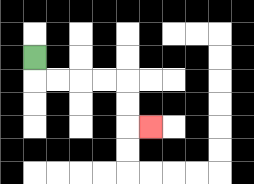{'start': '[1, 2]', 'end': '[6, 5]', 'path_directions': 'D,R,R,R,R,D,D,R', 'path_coordinates': '[[1, 2], [1, 3], [2, 3], [3, 3], [4, 3], [5, 3], [5, 4], [5, 5], [6, 5]]'}